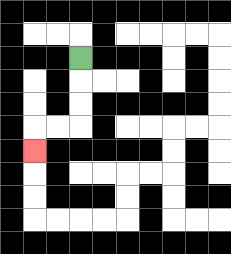{'start': '[3, 2]', 'end': '[1, 6]', 'path_directions': 'D,D,D,L,L,D', 'path_coordinates': '[[3, 2], [3, 3], [3, 4], [3, 5], [2, 5], [1, 5], [1, 6]]'}